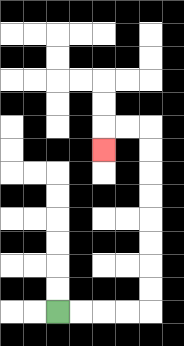{'start': '[2, 13]', 'end': '[4, 6]', 'path_directions': 'R,R,R,R,U,U,U,U,U,U,U,U,L,L,D', 'path_coordinates': '[[2, 13], [3, 13], [4, 13], [5, 13], [6, 13], [6, 12], [6, 11], [6, 10], [6, 9], [6, 8], [6, 7], [6, 6], [6, 5], [5, 5], [4, 5], [4, 6]]'}